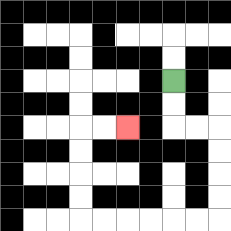{'start': '[7, 3]', 'end': '[5, 5]', 'path_directions': 'D,D,R,R,D,D,D,D,L,L,L,L,L,L,U,U,U,U,R,R', 'path_coordinates': '[[7, 3], [7, 4], [7, 5], [8, 5], [9, 5], [9, 6], [9, 7], [9, 8], [9, 9], [8, 9], [7, 9], [6, 9], [5, 9], [4, 9], [3, 9], [3, 8], [3, 7], [3, 6], [3, 5], [4, 5], [5, 5]]'}